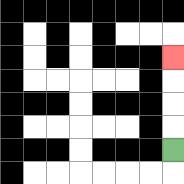{'start': '[7, 6]', 'end': '[7, 2]', 'path_directions': 'U,U,U,U', 'path_coordinates': '[[7, 6], [7, 5], [7, 4], [7, 3], [7, 2]]'}